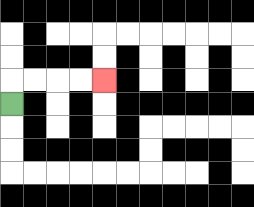{'start': '[0, 4]', 'end': '[4, 3]', 'path_directions': 'U,R,R,R,R', 'path_coordinates': '[[0, 4], [0, 3], [1, 3], [2, 3], [3, 3], [4, 3]]'}